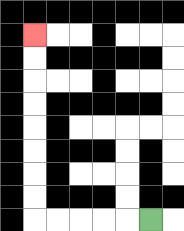{'start': '[6, 9]', 'end': '[1, 1]', 'path_directions': 'L,L,L,L,L,U,U,U,U,U,U,U,U', 'path_coordinates': '[[6, 9], [5, 9], [4, 9], [3, 9], [2, 9], [1, 9], [1, 8], [1, 7], [1, 6], [1, 5], [1, 4], [1, 3], [1, 2], [1, 1]]'}